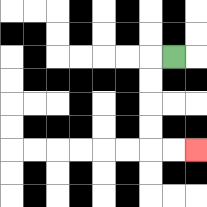{'start': '[7, 2]', 'end': '[8, 6]', 'path_directions': 'L,D,D,D,D,R,R', 'path_coordinates': '[[7, 2], [6, 2], [6, 3], [6, 4], [6, 5], [6, 6], [7, 6], [8, 6]]'}